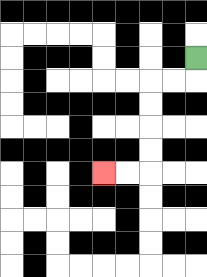{'start': '[8, 2]', 'end': '[4, 7]', 'path_directions': 'D,L,L,D,D,D,D,L,L', 'path_coordinates': '[[8, 2], [8, 3], [7, 3], [6, 3], [6, 4], [6, 5], [6, 6], [6, 7], [5, 7], [4, 7]]'}